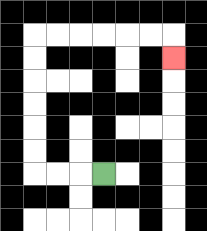{'start': '[4, 7]', 'end': '[7, 2]', 'path_directions': 'L,L,L,U,U,U,U,U,U,R,R,R,R,R,R,D', 'path_coordinates': '[[4, 7], [3, 7], [2, 7], [1, 7], [1, 6], [1, 5], [1, 4], [1, 3], [1, 2], [1, 1], [2, 1], [3, 1], [4, 1], [5, 1], [6, 1], [7, 1], [7, 2]]'}